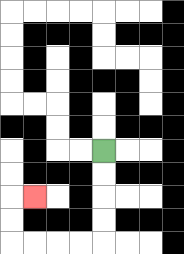{'start': '[4, 6]', 'end': '[1, 8]', 'path_directions': 'D,D,D,D,L,L,L,L,U,U,R', 'path_coordinates': '[[4, 6], [4, 7], [4, 8], [4, 9], [4, 10], [3, 10], [2, 10], [1, 10], [0, 10], [0, 9], [0, 8], [1, 8]]'}